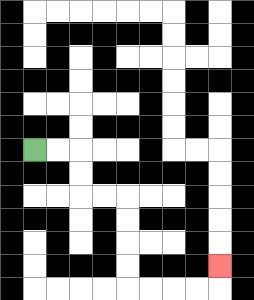{'start': '[1, 6]', 'end': '[9, 11]', 'path_directions': 'R,R,D,D,R,R,D,D,D,D,R,R,R,R,U', 'path_coordinates': '[[1, 6], [2, 6], [3, 6], [3, 7], [3, 8], [4, 8], [5, 8], [5, 9], [5, 10], [5, 11], [5, 12], [6, 12], [7, 12], [8, 12], [9, 12], [9, 11]]'}